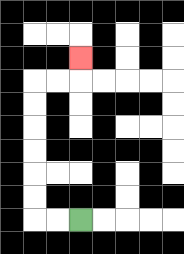{'start': '[3, 9]', 'end': '[3, 2]', 'path_directions': 'L,L,U,U,U,U,U,U,R,R,U', 'path_coordinates': '[[3, 9], [2, 9], [1, 9], [1, 8], [1, 7], [1, 6], [1, 5], [1, 4], [1, 3], [2, 3], [3, 3], [3, 2]]'}